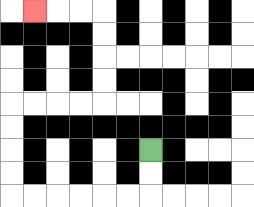{'start': '[6, 6]', 'end': '[1, 0]', 'path_directions': 'D,D,L,L,L,L,L,L,U,U,U,U,R,R,R,R,U,U,U,U,L,L,L', 'path_coordinates': '[[6, 6], [6, 7], [6, 8], [5, 8], [4, 8], [3, 8], [2, 8], [1, 8], [0, 8], [0, 7], [0, 6], [0, 5], [0, 4], [1, 4], [2, 4], [3, 4], [4, 4], [4, 3], [4, 2], [4, 1], [4, 0], [3, 0], [2, 0], [1, 0]]'}